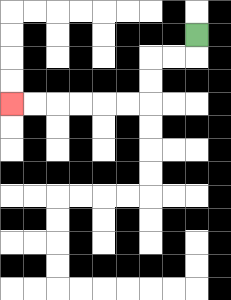{'start': '[8, 1]', 'end': '[0, 4]', 'path_directions': 'D,L,L,D,D,L,L,L,L,L,L', 'path_coordinates': '[[8, 1], [8, 2], [7, 2], [6, 2], [6, 3], [6, 4], [5, 4], [4, 4], [3, 4], [2, 4], [1, 4], [0, 4]]'}